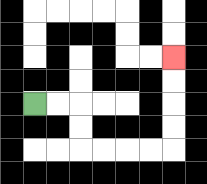{'start': '[1, 4]', 'end': '[7, 2]', 'path_directions': 'R,R,D,D,R,R,R,R,U,U,U,U', 'path_coordinates': '[[1, 4], [2, 4], [3, 4], [3, 5], [3, 6], [4, 6], [5, 6], [6, 6], [7, 6], [7, 5], [7, 4], [7, 3], [7, 2]]'}